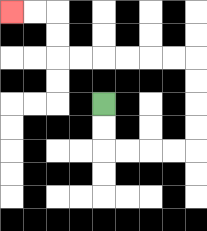{'start': '[4, 4]', 'end': '[0, 0]', 'path_directions': 'D,D,R,R,R,R,U,U,U,U,L,L,L,L,L,L,U,U,L,L', 'path_coordinates': '[[4, 4], [4, 5], [4, 6], [5, 6], [6, 6], [7, 6], [8, 6], [8, 5], [8, 4], [8, 3], [8, 2], [7, 2], [6, 2], [5, 2], [4, 2], [3, 2], [2, 2], [2, 1], [2, 0], [1, 0], [0, 0]]'}